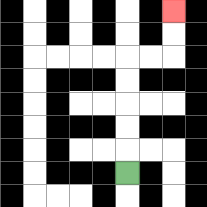{'start': '[5, 7]', 'end': '[7, 0]', 'path_directions': 'U,U,U,U,U,R,R,U,U', 'path_coordinates': '[[5, 7], [5, 6], [5, 5], [5, 4], [5, 3], [5, 2], [6, 2], [7, 2], [7, 1], [7, 0]]'}